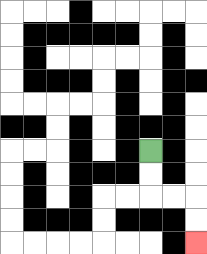{'start': '[6, 6]', 'end': '[8, 10]', 'path_directions': 'D,D,R,R,D,D', 'path_coordinates': '[[6, 6], [6, 7], [6, 8], [7, 8], [8, 8], [8, 9], [8, 10]]'}